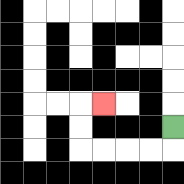{'start': '[7, 5]', 'end': '[4, 4]', 'path_directions': 'D,L,L,L,L,U,U,R', 'path_coordinates': '[[7, 5], [7, 6], [6, 6], [5, 6], [4, 6], [3, 6], [3, 5], [3, 4], [4, 4]]'}